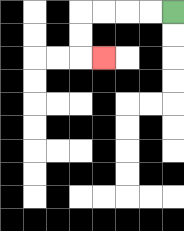{'start': '[7, 0]', 'end': '[4, 2]', 'path_directions': 'L,L,L,L,D,D,R', 'path_coordinates': '[[7, 0], [6, 0], [5, 0], [4, 0], [3, 0], [3, 1], [3, 2], [4, 2]]'}